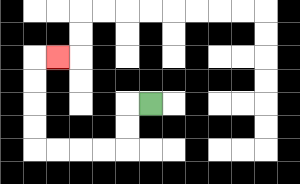{'start': '[6, 4]', 'end': '[2, 2]', 'path_directions': 'L,D,D,L,L,L,L,U,U,U,U,R', 'path_coordinates': '[[6, 4], [5, 4], [5, 5], [5, 6], [4, 6], [3, 6], [2, 6], [1, 6], [1, 5], [1, 4], [1, 3], [1, 2], [2, 2]]'}